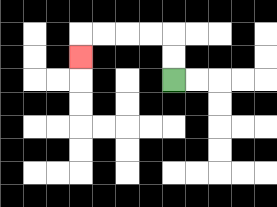{'start': '[7, 3]', 'end': '[3, 2]', 'path_directions': 'U,U,L,L,L,L,D', 'path_coordinates': '[[7, 3], [7, 2], [7, 1], [6, 1], [5, 1], [4, 1], [3, 1], [3, 2]]'}